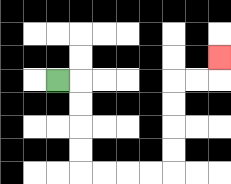{'start': '[2, 3]', 'end': '[9, 2]', 'path_directions': 'R,D,D,D,D,R,R,R,R,U,U,U,U,R,R,U', 'path_coordinates': '[[2, 3], [3, 3], [3, 4], [3, 5], [3, 6], [3, 7], [4, 7], [5, 7], [6, 7], [7, 7], [7, 6], [7, 5], [7, 4], [7, 3], [8, 3], [9, 3], [9, 2]]'}